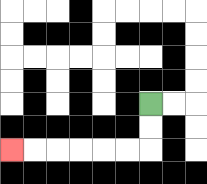{'start': '[6, 4]', 'end': '[0, 6]', 'path_directions': 'D,D,L,L,L,L,L,L', 'path_coordinates': '[[6, 4], [6, 5], [6, 6], [5, 6], [4, 6], [3, 6], [2, 6], [1, 6], [0, 6]]'}